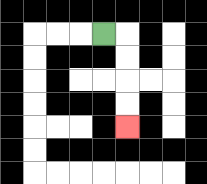{'start': '[4, 1]', 'end': '[5, 5]', 'path_directions': 'R,D,D,D,D', 'path_coordinates': '[[4, 1], [5, 1], [5, 2], [5, 3], [5, 4], [5, 5]]'}